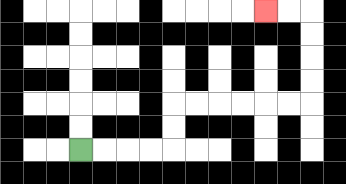{'start': '[3, 6]', 'end': '[11, 0]', 'path_directions': 'R,R,R,R,U,U,R,R,R,R,R,R,U,U,U,U,L,L', 'path_coordinates': '[[3, 6], [4, 6], [5, 6], [6, 6], [7, 6], [7, 5], [7, 4], [8, 4], [9, 4], [10, 4], [11, 4], [12, 4], [13, 4], [13, 3], [13, 2], [13, 1], [13, 0], [12, 0], [11, 0]]'}